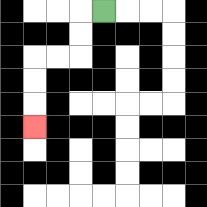{'start': '[4, 0]', 'end': '[1, 5]', 'path_directions': 'L,D,D,L,L,D,D,D', 'path_coordinates': '[[4, 0], [3, 0], [3, 1], [3, 2], [2, 2], [1, 2], [1, 3], [1, 4], [1, 5]]'}